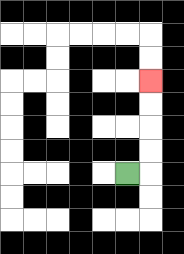{'start': '[5, 7]', 'end': '[6, 3]', 'path_directions': 'R,U,U,U,U', 'path_coordinates': '[[5, 7], [6, 7], [6, 6], [6, 5], [6, 4], [6, 3]]'}